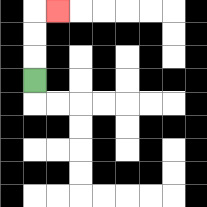{'start': '[1, 3]', 'end': '[2, 0]', 'path_directions': 'U,U,U,R', 'path_coordinates': '[[1, 3], [1, 2], [1, 1], [1, 0], [2, 0]]'}